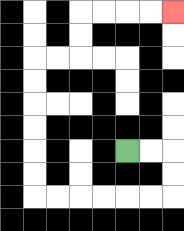{'start': '[5, 6]', 'end': '[7, 0]', 'path_directions': 'R,R,D,D,L,L,L,L,L,L,U,U,U,U,U,U,R,R,U,U,R,R,R,R', 'path_coordinates': '[[5, 6], [6, 6], [7, 6], [7, 7], [7, 8], [6, 8], [5, 8], [4, 8], [3, 8], [2, 8], [1, 8], [1, 7], [1, 6], [1, 5], [1, 4], [1, 3], [1, 2], [2, 2], [3, 2], [3, 1], [3, 0], [4, 0], [5, 0], [6, 0], [7, 0]]'}